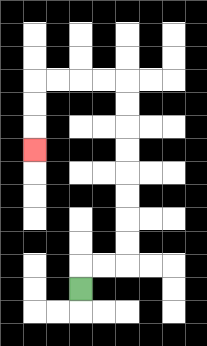{'start': '[3, 12]', 'end': '[1, 6]', 'path_directions': 'U,R,R,U,U,U,U,U,U,U,U,L,L,L,L,D,D,D', 'path_coordinates': '[[3, 12], [3, 11], [4, 11], [5, 11], [5, 10], [5, 9], [5, 8], [5, 7], [5, 6], [5, 5], [5, 4], [5, 3], [4, 3], [3, 3], [2, 3], [1, 3], [1, 4], [1, 5], [1, 6]]'}